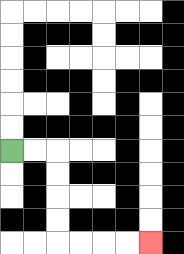{'start': '[0, 6]', 'end': '[6, 10]', 'path_directions': 'R,R,D,D,D,D,R,R,R,R', 'path_coordinates': '[[0, 6], [1, 6], [2, 6], [2, 7], [2, 8], [2, 9], [2, 10], [3, 10], [4, 10], [5, 10], [6, 10]]'}